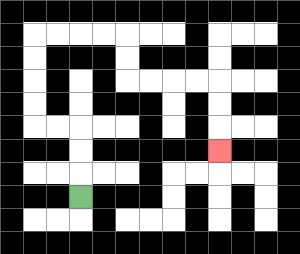{'start': '[3, 8]', 'end': '[9, 6]', 'path_directions': 'U,U,U,L,L,U,U,U,U,R,R,R,R,D,D,R,R,R,R,D,D,D', 'path_coordinates': '[[3, 8], [3, 7], [3, 6], [3, 5], [2, 5], [1, 5], [1, 4], [1, 3], [1, 2], [1, 1], [2, 1], [3, 1], [4, 1], [5, 1], [5, 2], [5, 3], [6, 3], [7, 3], [8, 3], [9, 3], [9, 4], [9, 5], [9, 6]]'}